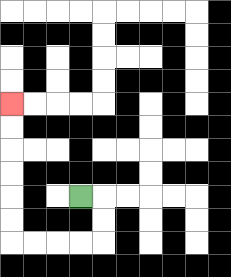{'start': '[3, 8]', 'end': '[0, 4]', 'path_directions': 'R,D,D,L,L,L,L,U,U,U,U,U,U', 'path_coordinates': '[[3, 8], [4, 8], [4, 9], [4, 10], [3, 10], [2, 10], [1, 10], [0, 10], [0, 9], [0, 8], [0, 7], [0, 6], [0, 5], [0, 4]]'}